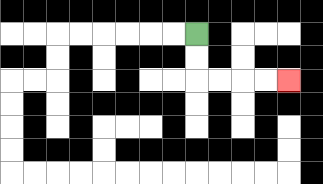{'start': '[8, 1]', 'end': '[12, 3]', 'path_directions': 'D,D,R,R,R,R', 'path_coordinates': '[[8, 1], [8, 2], [8, 3], [9, 3], [10, 3], [11, 3], [12, 3]]'}